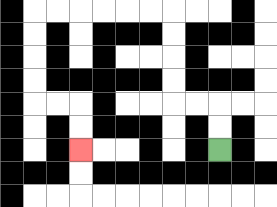{'start': '[9, 6]', 'end': '[3, 6]', 'path_directions': 'U,U,L,L,U,U,U,U,L,L,L,L,L,L,D,D,D,D,R,R,D,D', 'path_coordinates': '[[9, 6], [9, 5], [9, 4], [8, 4], [7, 4], [7, 3], [7, 2], [7, 1], [7, 0], [6, 0], [5, 0], [4, 0], [3, 0], [2, 0], [1, 0], [1, 1], [1, 2], [1, 3], [1, 4], [2, 4], [3, 4], [3, 5], [3, 6]]'}